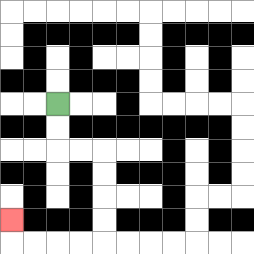{'start': '[2, 4]', 'end': '[0, 9]', 'path_directions': 'D,D,R,R,D,D,D,D,L,L,L,L,U', 'path_coordinates': '[[2, 4], [2, 5], [2, 6], [3, 6], [4, 6], [4, 7], [4, 8], [4, 9], [4, 10], [3, 10], [2, 10], [1, 10], [0, 10], [0, 9]]'}